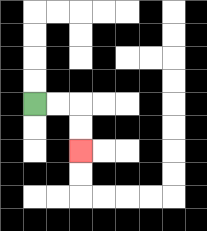{'start': '[1, 4]', 'end': '[3, 6]', 'path_directions': 'R,R,D,D', 'path_coordinates': '[[1, 4], [2, 4], [3, 4], [3, 5], [3, 6]]'}